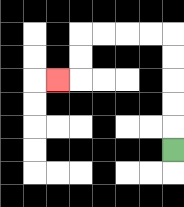{'start': '[7, 6]', 'end': '[2, 3]', 'path_directions': 'U,U,U,U,U,L,L,L,L,D,D,L', 'path_coordinates': '[[7, 6], [7, 5], [7, 4], [7, 3], [7, 2], [7, 1], [6, 1], [5, 1], [4, 1], [3, 1], [3, 2], [3, 3], [2, 3]]'}